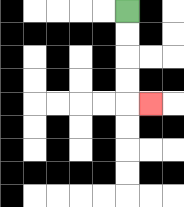{'start': '[5, 0]', 'end': '[6, 4]', 'path_directions': 'D,D,D,D,R', 'path_coordinates': '[[5, 0], [5, 1], [5, 2], [5, 3], [5, 4], [6, 4]]'}